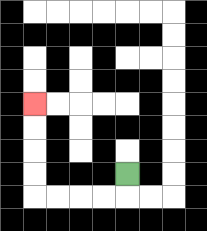{'start': '[5, 7]', 'end': '[1, 4]', 'path_directions': 'D,L,L,L,L,U,U,U,U', 'path_coordinates': '[[5, 7], [5, 8], [4, 8], [3, 8], [2, 8], [1, 8], [1, 7], [1, 6], [1, 5], [1, 4]]'}